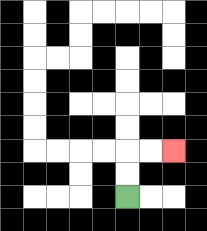{'start': '[5, 8]', 'end': '[7, 6]', 'path_directions': 'U,U,R,R', 'path_coordinates': '[[5, 8], [5, 7], [5, 6], [6, 6], [7, 6]]'}